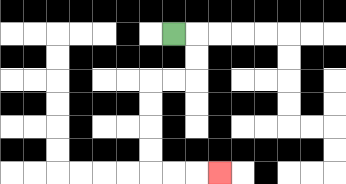{'start': '[7, 1]', 'end': '[9, 7]', 'path_directions': 'R,D,D,L,L,D,D,D,D,R,R,R', 'path_coordinates': '[[7, 1], [8, 1], [8, 2], [8, 3], [7, 3], [6, 3], [6, 4], [6, 5], [6, 6], [6, 7], [7, 7], [8, 7], [9, 7]]'}